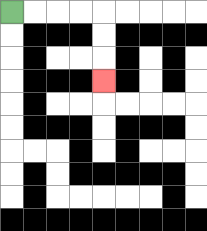{'start': '[0, 0]', 'end': '[4, 3]', 'path_directions': 'R,R,R,R,D,D,D', 'path_coordinates': '[[0, 0], [1, 0], [2, 0], [3, 0], [4, 0], [4, 1], [4, 2], [4, 3]]'}